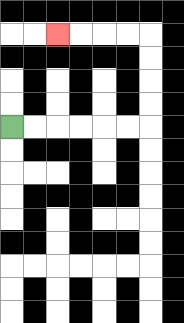{'start': '[0, 5]', 'end': '[2, 1]', 'path_directions': 'R,R,R,R,R,R,U,U,U,U,L,L,L,L', 'path_coordinates': '[[0, 5], [1, 5], [2, 5], [3, 5], [4, 5], [5, 5], [6, 5], [6, 4], [6, 3], [6, 2], [6, 1], [5, 1], [4, 1], [3, 1], [2, 1]]'}